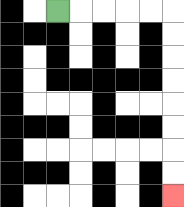{'start': '[2, 0]', 'end': '[7, 8]', 'path_directions': 'R,R,R,R,R,D,D,D,D,D,D,D,D', 'path_coordinates': '[[2, 0], [3, 0], [4, 0], [5, 0], [6, 0], [7, 0], [7, 1], [7, 2], [7, 3], [7, 4], [7, 5], [7, 6], [7, 7], [7, 8]]'}